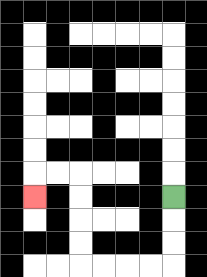{'start': '[7, 8]', 'end': '[1, 8]', 'path_directions': 'D,D,D,L,L,L,L,U,U,U,U,L,L,D', 'path_coordinates': '[[7, 8], [7, 9], [7, 10], [7, 11], [6, 11], [5, 11], [4, 11], [3, 11], [3, 10], [3, 9], [3, 8], [3, 7], [2, 7], [1, 7], [1, 8]]'}